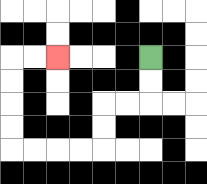{'start': '[6, 2]', 'end': '[2, 2]', 'path_directions': 'D,D,L,L,D,D,L,L,L,L,U,U,U,U,R,R', 'path_coordinates': '[[6, 2], [6, 3], [6, 4], [5, 4], [4, 4], [4, 5], [4, 6], [3, 6], [2, 6], [1, 6], [0, 6], [0, 5], [0, 4], [0, 3], [0, 2], [1, 2], [2, 2]]'}